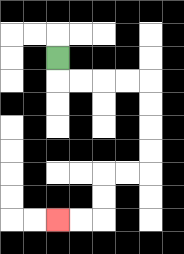{'start': '[2, 2]', 'end': '[2, 9]', 'path_directions': 'D,R,R,R,R,D,D,D,D,L,L,D,D,L,L', 'path_coordinates': '[[2, 2], [2, 3], [3, 3], [4, 3], [5, 3], [6, 3], [6, 4], [6, 5], [6, 6], [6, 7], [5, 7], [4, 7], [4, 8], [4, 9], [3, 9], [2, 9]]'}